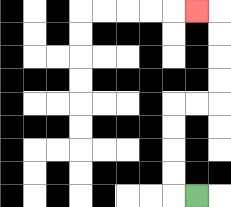{'start': '[8, 8]', 'end': '[8, 0]', 'path_directions': 'L,U,U,U,U,R,R,U,U,U,U,L', 'path_coordinates': '[[8, 8], [7, 8], [7, 7], [7, 6], [7, 5], [7, 4], [8, 4], [9, 4], [9, 3], [9, 2], [9, 1], [9, 0], [8, 0]]'}